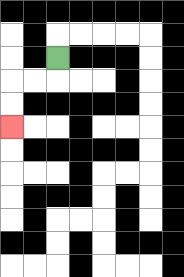{'start': '[2, 2]', 'end': '[0, 5]', 'path_directions': 'D,L,L,D,D', 'path_coordinates': '[[2, 2], [2, 3], [1, 3], [0, 3], [0, 4], [0, 5]]'}